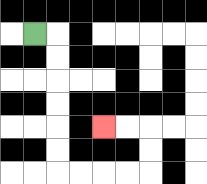{'start': '[1, 1]', 'end': '[4, 5]', 'path_directions': 'R,D,D,D,D,D,D,R,R,R,R,U,U,L,L', 'path_coordinates': '[[1, 1], [2, 1], [2, 2], [2, 3], [2, 4], [2, 5], [2, 6], [2, 7], [3, 7], [4, 7], [5, 7], [6, 7], [6, 6], [6, 5], [5, 5], [4, 5]]'}